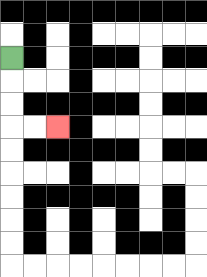{'start': '[0, 2]', 'end': '[2, 5]', 'path_directions': 'D,D,D,R,R', 'path_coordinates': '[[0, 2], [0, 3], [0, 4], [0, 5], [1, 5], [2, 5]]'}